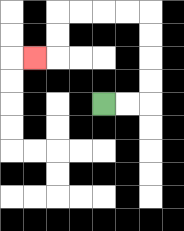{'start': '[4, 4]', 'end': '[1, 2]', 'path_directions': 'R,R,U,U,U,U,L,L,L,L,D,D,L', 'path_coordinates': '[[4, 4], [5, 4], [6, 4], [6, 3], [6, 2], [6, 1], [6, 0], [5, 0], [4, 0], [3, 0], [2, 0], [2, 1], [2, 2], [1, 2]]'}